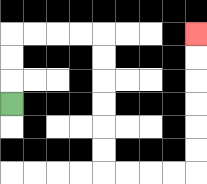{'start': '[0, 4]', 'end': '[8, 1]', 'path_directions': 'U,U,U,R,R,R,R,D,D,D,D,D,D,R,R,R,R,U,U,U,U,U,U', 'path_coordinates': '[[0, 4], [0, 3], [0, 2], [0, 1], [1, 1], [2, 1], [3, 1], [4, 1], [4, 2], [4, 3], [4, 4], [4, 5], [4, 6], [4, 7], [5, 7], [6, 7], [7, 7], [8, 7], [8, 6], [8, 5], [8, 4], [8, 3], [8, 2], [8, 1]]'}